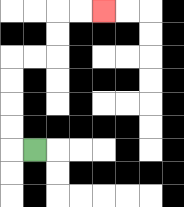{'start': '[1, 6]', 'end': '[4, 0]', 'path_directions': 'L,U,U,U,U,R,R,U,U,R,R', 'path_coordinates': '[[1, 6], [0, 6], [0, 5], [0, 4], [0, 3], [0, 2], [1, 2], [2, 2], [2, 1], [2, 0], [3, 0], [4, 0]]'}